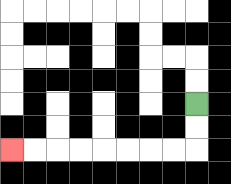{'start': '[8, 4]', 'end': '[0, 6]', 'path_directions': 'D,D,L,L,L,L,L,L,L,L', 'path_coordinates': '[[8, 4], [8, 5], [8, 6], [7, 6], [6, 6], [5, 6], [4, 6], [3, 6], [2, 6], [1, 6], [0, 6]]'}